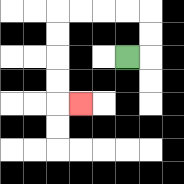{'start': '[5, 2]', 'end': '[3, 4]', 'path_directions': 'R,U,U,L,L,L,L,D,D,D,D,R', 'path_coordinates': '[[5, 2], [6, 2], [6, 1], [6, 0], [5, 0], [4, 0], [3, 0], [2, 0], [2, 1], [2, 2], [2, 3], [2, 4], [3, 4]]'}